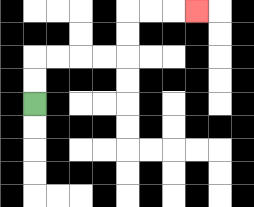{'start': '[1, 4]', 'end': '[8, 0]', 'path_directions': 'U,U,R,R,R,R,U,U,R,R,R', 'path_coordinates': '[[1, 4], [1, 3], [1, 2], [2, 2], [3, 2], [4, 2], [5, 2], [5, 1], [5, 0], [6, 0], [7, 0], [8, 0]]'}